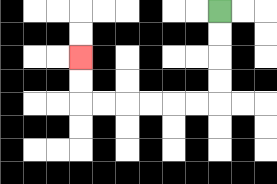{'start': '[9, 0]', 'end': '[3, 2]', 'path_directions': 'D,D,D,D,L,L,L,L,L,L,U,U', 'path_coordinates': '[[9, 0], [9, 1], [9, 2], [9, 3], [9, 4], [8, 4], [7, 4], [6, 4], [5, 4], [4, 4], [3, 4], [3, 3], [3, 2]]'}